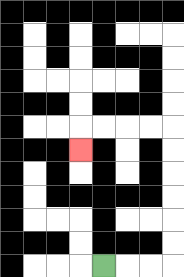{'start': '[4, 11]', 'end': '[3, 6]', 'path_directions': 'R,R,R,U,U,U,U,U,U,L,L,L,L,D', 'path_coordinates': '[[4, 11], [5, 11], [6, 11], [7, 11], [7, 10], [7, 9], [7, 8], [7, 7], [7, 6], [7, 5], [6, 5], [5, 5], [4, 5], [3, 5], [3, 6]]'}